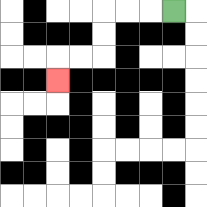{'start': '[7, 0]', 'end': '[2, 3]', 'path_directions': 'L,L,L,D,D,L,L,D', 'path_coordinates': '[[7, 0], [6, 0], [5, 0], [4, 0], [4, 1], [4, 2], [3, 2], [2, 2], [2, 3]]'}